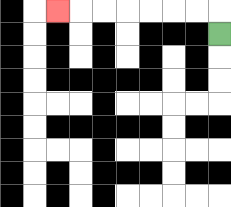{'start': '[9, 1]', 'end': '[2, 0]', 'path_directions': 'U,L,L,L,L,L,L,L', 'path_coordinates': '[[9, 1], [9, 0], [8, 0], [7, 0], [6, 0], [5, 0], [4, 0], [3, 0], [2, 0]]'}